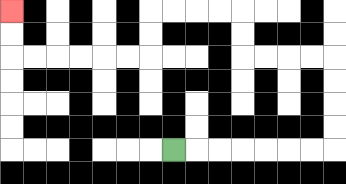{'start': '[7, 6]', 'end': '[0, 0]', 'path_directions': 'R,R,R,R,R,R,R,U,U,U,U,L,L,L,L,U,U,L,L,L,L,D,D,L,L,L,L,L,L,U,U', 'path_coordinates': '[[7, 6], [8, 6], [9, 6], [10, 6], [11, 6], [12, 6], [13, 6], [14, 6], [14, 5], [14, 4], [14, 3], [14, 2], [13, 2], [12, 2], [11, 2], [10, 2], [10, 1], [10, 0], [9, 0], [8, 0], [7, 0], [6, 0], [6, 1], [6, 2], [5, 2], [4, 2], [3, 2], [2, 2], [1, 2], [0, 2], [0, 1], [0, 0]]'}